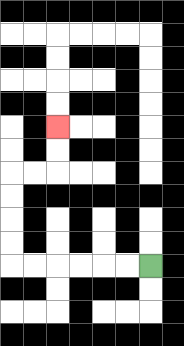{'start': '[6, 11]', 'end': '[2, 5]', 'path_directions': 'L,L,L,L,L,L,U,U,U,U,R,R,U,U', 'path_coordinates': '[[6, 11], [5, 11], [4, 11], [3, 11], [2, 11], [1, 11], [0, 11], [0, 10], [0, 9], [0, 8], [0, 7], [1, 7], [2, 7], [2, 6], [2, 5]]'}